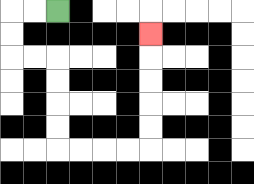{'start': '[2, 0]', 'end': '[6, 1]', 'path_directions': 'L,L,D,D,R,R,D,D,D,D,R,R,R,R,U,U,U,U,U', 'path_coordinates': '[[2, 0], [1, 0], [0, 0], [0, 1], [0, 2], [1, 2], [2, 2], [2, 3], [2, 4], [2, 5], [2, 6], [3, 6], [4, 6], [5, 6], [6, 6], [6, 5], [6, 4], [6, 3], [6, 2], [6, 1]]'}